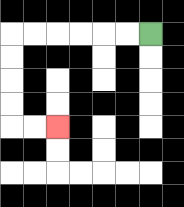{'start': '[6, 1]', 'end': '[2, 5]', 'path_directions': 'L,L,L,L,L,L,D,D,D,D,R,R', 'path_coordinates': '[[6, 1], [5, 1], [4, 1], [3, 1], [2, 1], [1, 1], [0, 1], [0, 2], [0, 3], [0, 4], [0, 5], [1, 5], [2, 5]]'}